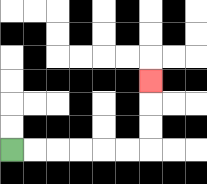{'start': '[0, 6]', 'end': '[6, 3]', 'path_directions': 'R,R,R,R,R,R,U,U,U', 'path_coordinates': '[[0, 6], [1, 6], [2, 6], [3, 6], [4, 6], [5, 6], [6, 6], [6, 5], [6, 4], [6, 3]]'}